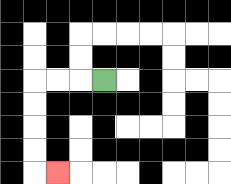{'start': '[4, 3]', 'end': '[2, 7]', 'path_directions': 'L,L,L,D,D,D,D,R', 'path_coordinates': '[[4, 3], [3, 3], [2, 3], [1, 3], [1, 4], [1, 5], [1, 6], [1, 7], [2, 7]]'}